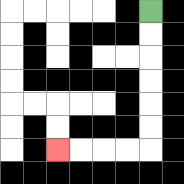{'start': '[6, 0]', 'end': '[2, 6]', 'path_directions': 'D,D,D,D,D,D,L,L,L,L', 'path_coordinates': '[[6, 0], [6, 1], [6, 2], [6, 3], [6, 4], [6, 5], [6, 6], [5, 6], [4, 6], [3, 6], [2, 6]]'}